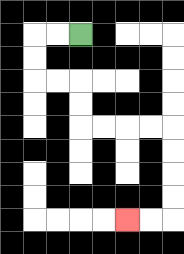{'start': '[3, 1]', 'end': '[5, 9]', 'path_directions': 'L,L,D,D,R,R,D,D,R,R,R,R,D,D,D,D,L,L', 'path_coordinates': '[[3, 1], [2, 1], [1, 1], [1, 2], [1, 3], [2, 3], [3, 3], [3, 4], [3, 5], [4, 5], [5, 5], [6, 5], [7, 5], [7, 6], [7, 7], [7, 8], [7, 9], [6, 9], [5, 9]]'}